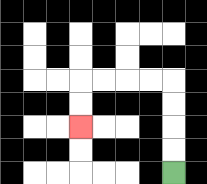{'start': '[7, 7]', 'end': '[3, 5]', 'path_directions': 'U,U,U,U,L,L,L,L,D,D', 'path_coordinates': '[[7, 7], [7, 6], [7, 5], [7, 4], [7, 3], [6, 3], [5, 3], [4, 3], [3, 3], [3, 4], [3, 5]]'}